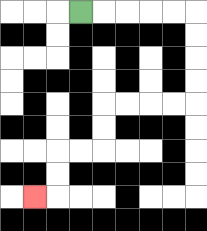{'start': '[3, 0]', 'end': '[1, 8]', 'path_directions': 'R,R,R,R,R,D,D,D,D,L,L,L,L,D,D,L,L,D,D,L', 'path_coordinates': '[[3, 0], [4, 0], [5, 0], [6, 0], [7, 0], [8, 0], [8, 1], [8, 2], [8, 3], [8, 4], [7, 4], [6, 4], [5, 4], [4, 4], [4, 5], [4, 6], [3, 6], [2, 6], [2, 7], [2, 8], [1, 8]]'}